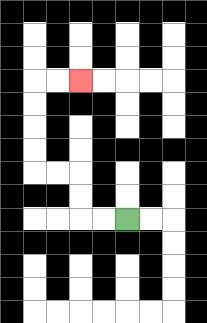{'start': '[5, 9]', 'end': '[3, 3]', 'path_directions': 'L,L,U,U,L,L,U,U,U,U,R,R', 'path_coordinates': '[[5, 9], [4, 9], [3, 9], [3, 8], [3, 7], [2, 7], [1, 7], [1, 6], [1, 5], [1, 4], [1, 3], [2, 3], [3, 3]]'}